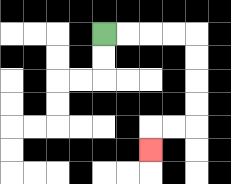{'start': '[4, 1]', 'end': '[6, 6]', 'path_directions': 'R,R,R,R,D,D,D,D,L,L,D', 'path_coordinates': '[[4, 1], [5, 1], [6, 1], [7, 1], [8, 1], [8, 2], [8, 3], [8, 4], [8, 5], [7, 5], [6, 5], [6, 6]]'}